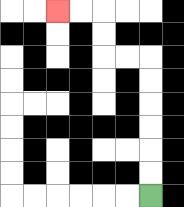{'start': '[6, 8]', 'end': '[2, 0]', 'path_directions': 'U,U,U,U,U,U,L,L,U,U,L,L', 'path_coordinates': '[[6, 8], [6, 7], [6, 6], [6, 5], [6, 4], [6, 3], [6, 2], [5, 2], [4, 2], [4, 1], [4, 0], [3, 0], [2, 0]]'}